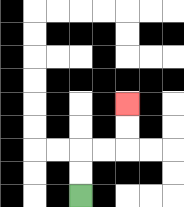{'start': '[3, 8]', 'end': '[5, 4]', 'path_directions': 'U,U,R,R,U,U', 'path_coordinates': '[[3, 8], [3, 7], [3, 6], [4, 6], [5, 6], [5, 5], [5, 4]]'}